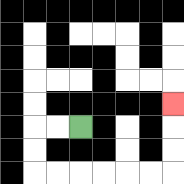{'start': '[3, 5]', 'end': '[7, 4]', 'path_directions': 'L,L,D,D,R,R,R,R,R,R,U,U,U', 'path_coordinates': '[[3, 5], [2, 5], [1, 5], [1, 6], [1, 7], [2, 7], [3, 7], [4, 7], [5, 7], [6, 7], [7, 7], [7, 6], [7, 5], [7, 4]]'}